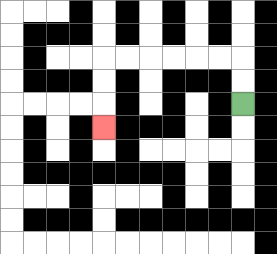{'start': '[10, 4]', 'end': '[4, 5]', 'path_directions': 'U,U,L,L,L,L,L,L,D,D,D', 'path_coordinates': '[[10, 4], [10, 3], [10, 2], [9, 2], [8, 2], [7, 2], [6, 2], [5, 2], [4, 2], [4, 3], [4, 4], [4, 5]]'}